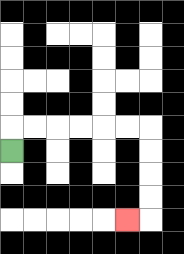{'start': '[0, 6]', 'end': '[5, 9]', 'path_directions': 'U,R,R,R,R,R,R,D,D,D,D,L', 'path_coordinates': '[[0, 6], [0, 5], [1, 5], [2, 5], [3, 5], [4, 5], [5, 5], [6, 5], [6, 6], [6, 7], [6, 8], [6, 9], [5, 9]]'}